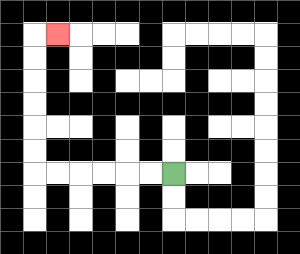{'start': '[7, 7]', 'end': '[2, 1]', 'path_directions': 'L,L,L,L,L,L,U,U,U,U,U,U,R', 'path_coordinates': '[[7, 7], [6, 7], [5, 7], [4, 7], [3, 7], [2, 7], [1, 7], [1, 6], [1, 5], [1, 4], [1, 3], [1, 2], [1, 1], [2, 1]]'}